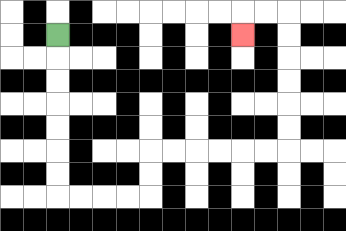{'start': '[2, 1]', 'end': '[10, 1]', 'path_directions': 'D,D,D,D,D,D,D,R,R,R,R,U,U,R,R,R,R,R,R,U,U,U,U,U,U,L,L,D', 'path_coordinates': '[[2, 1], [2, 2], [2, 3], [2, 4], [2, 5], [2, 6], [2, 7], [2, 8], [3, 8], [4, 8], [5, 8], [6, 8], [6, 7], [6, 6], [7, 6], [8, 6], [9, 6], [10, 6], [11, 6], [12, 6], [12, 5], [12, 4], [12, 3], [12, 2], [12, 1], [12, 0], [11, 0], [10, 0], [10, 1]]'}